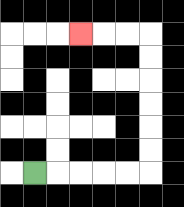{'start': '[1, 7]', 'end': '[3, 1]', 'path_directions': 'R,R,R,R,R,U,U,U,U,U,U,L,L,L', 'path_coordinates': '[[1, 7], [2, 7], [3, 7], [4, 7], [5, 7], [6, 7], [6, 6], [6, 5], [6, 4], [6, 3], [6, 2], [6, 1], [5, 1], [4, 1], [3, 1]]'}